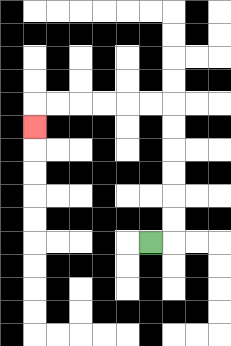{'start': '[6, 10]', 'end': '[1, 5]', 'path_directions': 'R,U,U,U,U,U,U,L,L,L,L,L,L,D', 'path_coordinates': '[[6, 10], [7, 10], [7, 9], [7, 8], [7, 7], [7, 6], [7, 5], [7, 4], [6, 4], [5, 4], [4, 4], [3, 4], [2, 4], [1, 4], [1, 5]]'}